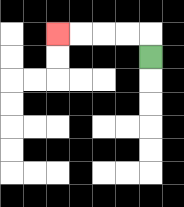{'start': '[6, 2]', 'end': '[2, 1]', 'path_directions': 'U,L,L,L,L', 'path_coordinates': '[[6, 2], [6, 1], [5, 1], [4, 1], [3, 1], [2, 1]]'}